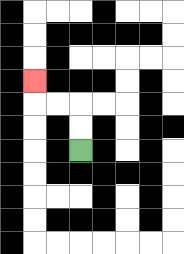{'start': '[3, 6]', 'end': '[1, 3]', 'path_directions': 'U,U,L,L,U', 'path_coordinates': '[[3, 6], [3, 5], [3, 4], [2, 4], [1, 4], [1, 3]]'}